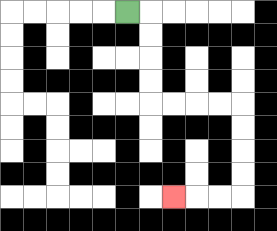{'start': '[5, 0]', 'end': '[7, 8]', 'path_directions': 'R,D,D,D,D,R,R,R,R,D,D,D,D,L,L,L', 'path_coordinates': '[[5, 0], [6, 0], [6, 1], [6, 2], [6, 3], [6, 4], [7, 4], [8, 4], [9, 4], [10, 4], [10, 5], [10, 6], [10, 7], [10, 8], [9, 8], [8, 8], [7, 8]]'}